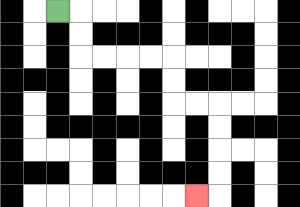{'start': '[2, 0]', 'end': '[8, 8]', 'path_directions': 'R,D,D,R,R,R,R,D,D,R,R,D,D,D,D,L', 'path_coordinates': '[[2, 0], [3, 0], [3, 1], [3, 2], [4, 2], [5, 2], [6, 2], [7, 2], [7, 3], [7, 4], [8, 4], [9, 4], [9, 5], [9, 6], [9, 7], [9, 8], [8, 8]]'}